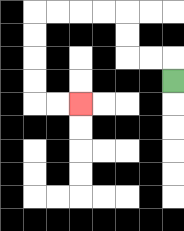{'start': '[7, 3]', 'end': '[3, 4]', 'path_directions': 'U,L,L,U,U,L,L,L,L,D,D,D,D,R,R', 'path_coordinates': '[[7, 3], [7, 2], [6, 2], [5, 2], [5, 1], [5, 0], [4, 0], [3, 0], [2, 0], [1, 0], [1, 1], [1, 2], [1, 3], [1, 4], [2, 4], [3, 4]]'}